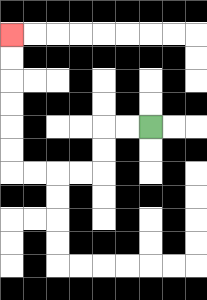{'start': '[6, 5]', 'end': '[0, 1]', 'path_directions': 'L,L,D,D,L,L,L,L,U,U,U,U,U,U', 'path_coordinates': '[[6, 5], [5, 5], [4, 5], [4, 6], [4, 7], [3, 7], [2, 7], [1, 7], [0, 7], [0, 6], [0, 5], [0, 4], [0, 3], [0, 2], [0, 1]]'}